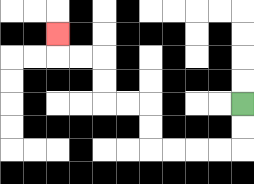{'start': '[10, 4]', 'end': '[2, 1]', 'path_directions': 'D,D,L,L,L,L,U,U,L,L,U,U,L,L,U', 'path_coordinates': '[[10, 4], [10, 5], [10, 6], [9, 6], [8, 6], [7, 6], [6, 6], [6, 5], [6, 4], [5, 4], [4, 4], [4, 3], [4, 2], [3, 2], [2, 2], [2, 1]]'}